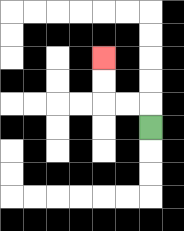{'start': '[6, 5]', 'end': '[4, 2]', 'path_directions': 'U,L,L,U,U', 'path_coordinates': '[[6, 5], [6, 4], [5, 4], [4, 4], [4, 3], [4, 2]]'}